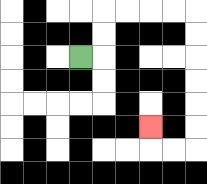{'start': '[3, 2]', 'end': '[6, 5]', 'path_directions': 'R,U,U,R,R,R,R,D,D,D,D,D,D,L,L,U', 'path_coordinates': '[[3, 2], [4, 2], [4, 1], [4, 0], [5, 0], [6, 0], [7, 0], [8, 0], [8, 1], [8, 2], [8, 3], [8, 4], [8, 5], [8, 6], [7, 6], [6, 6], [6, 5]]'}